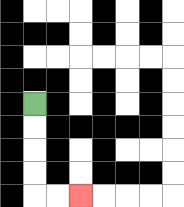{'start': '[1, 4]', 'end': '[3, 8]', 'path_directions': 'D,D,D,D,R,R', 'path_coordinates': '[[1, 4], [1, 5], [1, 6], [1, 7], [1, 8], [2, 8], [3, 8]]'}